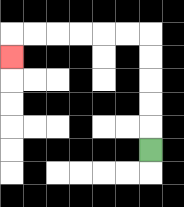{'start': '[6, 6]', 'end': '[0, 2]', 'path_directions': 'U,U,U,U,U,L,L,L,L,L,L,D', 'path_coordinates': '[[6, 6], [6, 5], [6, 4], [6, 3], [6, 2], [6, 1], [5, 1], [4, 1], [3, 1], [2, 1], [1, 1], [0, 1], [0, 2]]'}